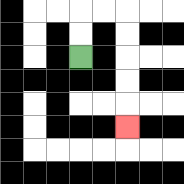{'start': '[3, 2]', 'end': '[5, 5]', 'path_directions': 'U,U,R,R,D,D,D,D,D', 'path_coordinates': '[[3, 2], [3, 1], [3, 0], [4, 0], [5, 0], [5, 1], [5, 2], [5, 3], [5, 4], [5, 5]]'}